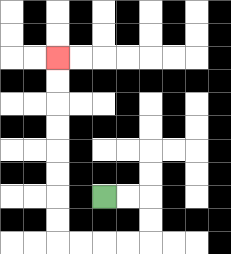{'start': '[4, 8]', 'end': '[2, 2]', 'path_directions': 'R,R,D,D,L,L,L,L,U,U,U,U,U,U,U,U', 'path_coordinates': '[[4, 8], [5, 8], [6, 8], [6, 9], [6, 10], [5, 10], [4, 10], [3, 10], [2, 10], [2, 9], [2, 8], [2, 7], [2, 6], [2, 5], [2, 4], [2, 3], [2, 2]]'}